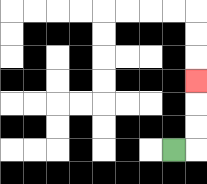{'start': '[7, 6]', 'end': '[8, 3]', 'path_directions': 'R,U,U,U', 'path_coordinates': '[[7, 6], [8, 6], [8, 5], [8, 4], [8, 3]]'}